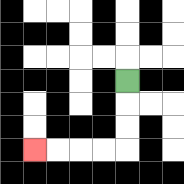{'start': '[5, 3]', 'end': '[1, 6]', 'path_directions': 'D,D,D,L,L,L,L', 'path_coordinates': '[[5, 3], [5, 4], [5, 5], [5, 6], [4, 6], [3, 6], [2, 6], [1, 6]]'}